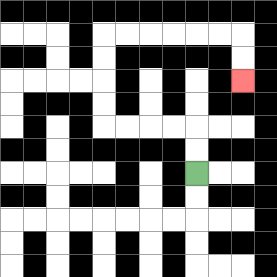{'start': '[8, 7]', 'end': '[10, 3]', 'path_directions': 'U,U,L,L,L,L,U,U,U,U,R,R,R,R,R,R,D,D', 'path_coordinates': '[[8, 7], [8, 6], [8, 5], [7, 5], [6, 5], [5, 5], [4, 5], [4, 4], [4, 3], [4, 2], [4, 1], [5, 1], [6, 1], [7, 1], [8, 1], [9, 1], [10, 1], [10, 2], [10, 3]]'}